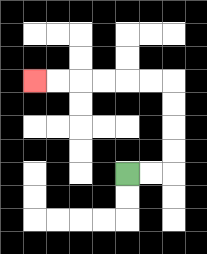{'start': '[5, 7]', 'end': '[1, 3]', 'path_directions': 'R,R,U,U,U,U,L,L,L,L,L,L', 'path_coordinates': '[[5, 7], [6, 7], [7, 7], [7, 6], [7, 5], [7, 4], [7, 3], [6, 3], [5, 3], [4, 3], [3, 3], [2, 3], [1, 3]]'}